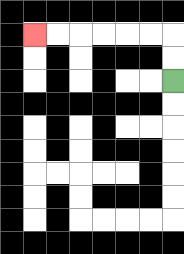{'start': '[7, 3]', 'end': '[1, 1]', 'path_directions': 'U,U,L,L,L,L,L,L', 'path_coordinates': '[[7, 3], [7, 2], [7, 1], [6, 1], [5, 1], [4, 1], [3, 1], [2, 1], [1, 1]]'}